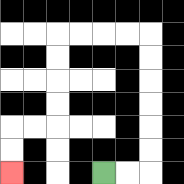{'start': '[4, 7]', 'end': '[0, 7]', 'path_directions': 'R,R,U,U,U,U,U,U,L,L,L,L,D,D,D,D,L,L,D,D', 'path_coordinates': '[[4, 7], [5, 7], [6, 7], [6, 6], [6, 5], [6, 4], [6, 3], [6, 2], [6, 1], [5, 1], [4, 1], [3, 1], [2, 1], [2, 2], [2, 3], [2, 4], [2, 5], [1, 5], [0, 5], [0, 6], [0, 7]]'}